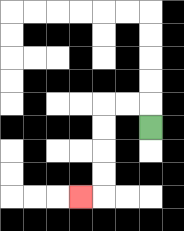{'start': '[6, 5]', 'end': '[3, 8]', 'path_directions': 'U,L,L,D,D,D,D,L', 'path_coordinates': '[[6, 5], [6, 4], [5, 4], [4, 4], [4, 5], [4, 6], [4, 7], [4, 8], [3, 8]]'}